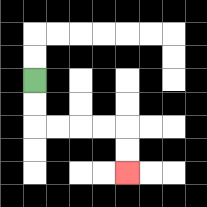{'start': '[1, 3]', 'end': '[5, 7]', 'path_directions': 'D,D,R,R,R,R,D,D', 'path_coordinates': '[[1, 3], [1, 4], [1, 5], [2, 5], [3, 5], [4, 5], [5, 5], [5, 6], [5, 7]]'}